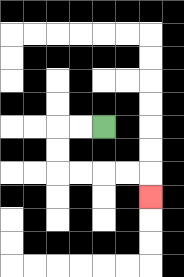{'start': '[4, 5]', 'end': '[6, 8]', 'path_directions': 'L,L,D,D,R,R,R,R,D', 'path_coordinates': '[[4, 5], [3, 5], [2, 5], [2, 6], [2, 7], [3, 7], [4, 7], [5, 7], [6, 7], [6, 8]]'}